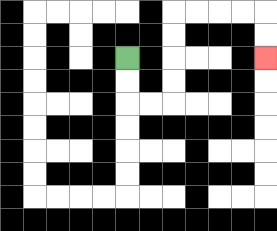{'start': '[5, 2]', 'end': '[11, 2]', 'path_directions': 'D,D,R,R,U,U,U,U,R,R,R,R,D,D', 'path_coordinates': '[[5, 2], [5, 3], [5, 4], [6, 4], [7, 4], [7, 3], [7, 2], [7, 1], [7, 0], [8, 0], [9, 0], [10, 0], [11, 0], [11, 1], [11, 2]]'}